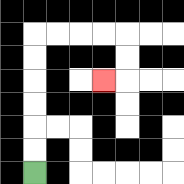{'start': '[1, 7]', 'end': '[4, 3]', 'path_directions': 'U,U,U,U,U,U,R,R,R,R,D,D,L', 'path_coordinates': '[[1, 7], [1, 6], [1, 5], [1, 4], [1, 3], [1, 2], [1, 1], [2, 1], [3, 1], [4, 1], [5, 1], [5, 2], [5, 3], [4, 3]]'}